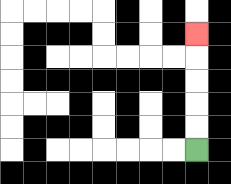{'start': '[8, 6]', 'end': '[8, 1]', 'path_directions': 'U,U,U,U,U', 'path_coordinates': '[[8, 6], [8, 5], [8, 4], [8, 3], [8, 2], [8, 1]]'}